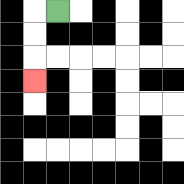{'start': '[2, 0]', 'end': '[1, 3]', 'path_directions': 'L,D,D,D', 'path_coordinates': '[[2, 0], [1, 0], [1, 1], [1, 2], [1, 3]]'}